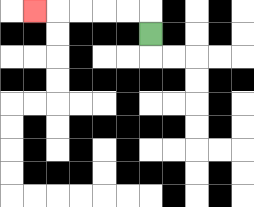{'start': '[6, 1]', 'end': '[1, 0]', 'path_directions': 'U,L,L,L,L,L', 'path_coordinates': '[[6, 1], [6, 0], [5, 0], [4, 0], [3, 0], [2, 0], [1, 0]]'}